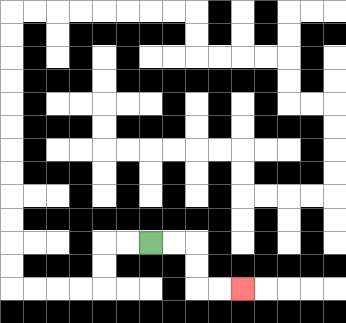{'start': '[6, 10]', 'end': '[10, 12]', 'path_directions': 'R,R,D,D,R,R', 'path_coordinates': '[[6, 10], [7, 10], [8, 10], [8, 11], [8, 12], [9, 12], [10, 12]]'}